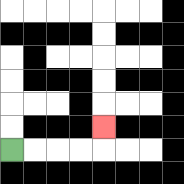{'start': '[0, 6]', 'end': '[4, 5]', 'path_directions': 'R,R,R,R,U', 'path_coordinates': '[[0, 6], [1, 6], [2, 6], [3, 6], [4, 6], [4, 5]]'}